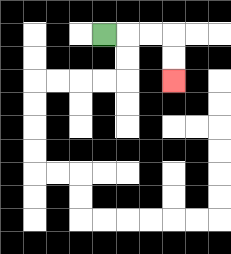{'start': '[4, 1]', 'end': '[7, 3]', 'path_directions': 'R,R,R,D,D', 'path_coordinates': '[[4, 1], [5, 1], [6, 1], [7, 1], [7, 2], [7, 3]]'}